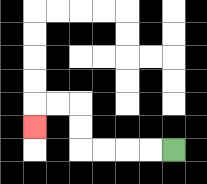{'start': '[7, 6]', 'end': '[1, 5]', 'path_directions': 'L,L,L,L,U,U,L,L,D', 'path_coordinates': '[[7, 6], [6, 6], [5, 6], [4, 6], [3, 6], [3, 5], [3, 4], [2, 4], [1, 4], [1, 5]]'}